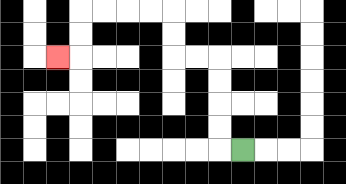{'start': '[10, 6]', 'end': '[2, 2]', 'path_directions': 'L,U,U,U,U,L,L,U,U,L,L,L,L,D,D,L', 'path_coordinates': '[[10, 6], [9, 6], [9, 5], [9, 4], [9, 3], [9, 2], [8, 2], [7, 2], [7, 1], [7, 0], [6, 0], [5, 0], [4, 0], [3, 0], [3, 1], [3, 2], [2, 2]]'}